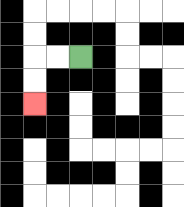{'start': '[3, 2]', 'end': '[1, 4]', 'path_directions': 'L,L,D,D', 'path_coordinates': '[[3, 2], [2, 2], [1, 2], [1, 3], [1, 4]]'}